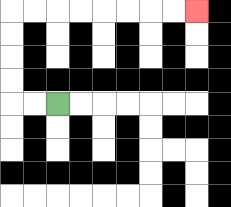{'start': '[2, 4]', 'end': '[8, 0]', 'path_directions': 'L,L,U,U,U,U,R,R,R,R,R,R,R,R', 'path_coordinates': '[[2, 4], [1, 4], [0, 4], [0, 3], [0, 2], [0, 1], [0, 0], [1, 0], [2, 0], [3, 0], [4, 0], [5, 0], [6, 0], [7, 0], [8, 0]]'}